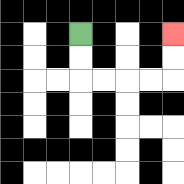{'start': '[3, 1]', 'end': '[7, 1]', 'path_directions': 'D,D,R,R,R,R,U,U', 'path_coordinates': '[[3, 1], [3, 2], [3, 3], [4, 3], [5, 3], [6, 3], [7, 3], [7, 2], [7, 1]]'}